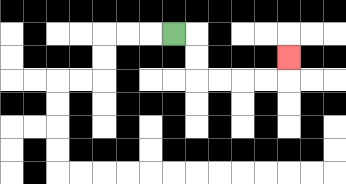{'start': '[7, 1]', 'end': '[12, 2]', 'path_directions': 'R,D,D,R,R,R,R,U', 'path_coordinates': '[[7, 1], [8, 1], [8, 2], [8, 3], [9, 3], [10, 3], [11, 3], [12, 3], [12, 2]]'}